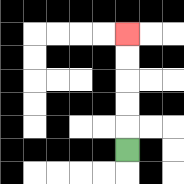{'start': '[5, 6]', 'end': '[5, 1]', 'path_directions': 'U,U,U,U,U', 'path_coordinates': '[[5, 6], [5, 5], [5, 4], [5, 3], [5, 2], [5, 1]]'}